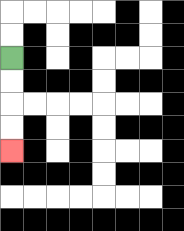{'start': '[0, 2]', 'end': '[0, 6]', 'path_directions': 'D,D,D,D', 'path_coordinates': '[[0, 2], [0, 3], [0, 4], [0, 5], [0, 6]]'}